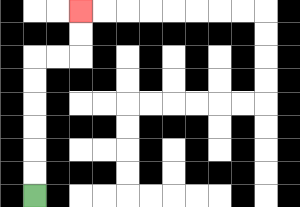{'start': '[1, 8]', 'end': '[3, 0]', 'path_directions': 'U,U,U,U,U,U,R,R,U,U', 'path_coordinates': '[[1, 8], [1, 7], [1, 6], [1, 5], [1, 4], [1, 3], [1, 2], [2, 2], [3, 2], [3, 1], [3, 0]]'}